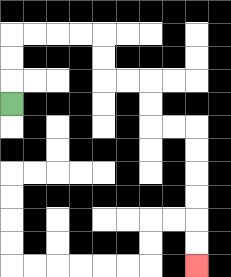{'start': '[0, 4]', 'end': '[8, 11]', 'path_directions': 'U,U,U,R,R,R,R,D,D,R,R,D,D,R,R,D,D,D,D,D,D', 'path_coordinates': '[[0, 4], [0, 3], [0, 2], [0, 1], [1, 1], [2, 1], [3, 1], [4, 1], [4, 2], [4, 3], [5, 3], [6, 3], [6, 4], [6, 5], [7, 5], [8, 5], [8, 6], [8, 7], [8, 8], [8, 9], [8, 10], [8, 11]]'}